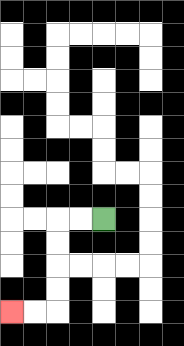{'start': '[4, 9]', 'end': '[0, 13]', 'path_directions': 'L,L,D,D,D,D,L,L', 'path_coordinates': '[[4, 9], [3, 9], [2, 9], [2, 10], [2, 11], [2, 12], [2, 13], [1, 13], [0, 13]]'}